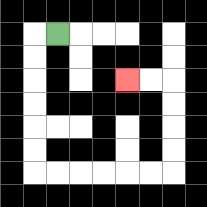{'start': '[2, 1]', 'end': '[5, 3]', 'path_directions': 'L,D,D,D,D,D,D,R,R,R,R,R,R,U,U,U,U,L,L', 'path_coordinates': '[[2, 1], [1, 1], [1, 2], [1, 3], [1, 4], [1, 5], [1, 6], [1, 7], [2, 7], [3, 7], [4, 7], [5, 7], [6, 7], [7, 7], [7, 6], [7, 5], [7, 4], [7, 3], [6, 3], [5, 3]]'}